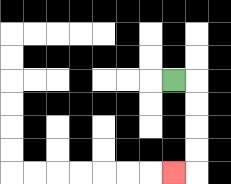{'start': '[7, 3]', 'end': '[7, 7]', 'path_directions': 'R,D,D,D,D,L', 'path_coordinates': '[[7, 3], [8, 3], [8, 4], [8, 5], [8, 6], [8, 7], [7, 7]]'}